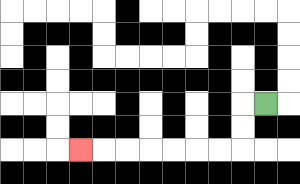{'start': '[11, 4]', 'end': '[3, 6]', 'path_directions': 'L,D,D,L,L,L,L,L,L,L', 'path_coordinates': '[[11, 4], [10, 4], [10, 5], [10, 6], [9, 6], [8, 6], [7, 6], [6, 6], [5, 6], [4, 6], [3, 6]]'}